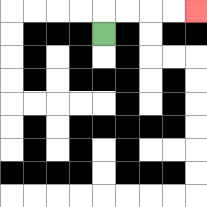{'start': '[4, 1]', 'end': '[8, 0]', 'path_directions': 'U,R,R,R,R', 'path_coordinates': '[[4, 1], [4, 0], [5, 0], [6, 0], [7, 0], [8, 0]]'}